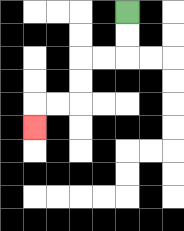{'start': '[5, 0]', 'end': '[1, 5]', 'path_directions': 'D,D,L,L,D,D,L,L,D', 'path_coordinates': '[[5, 0], [5, 1], [5, 2], [4, 2], [3, 2], [3, 3], [3, 4], [2, 4], [1, 4], [1, 5]]'}